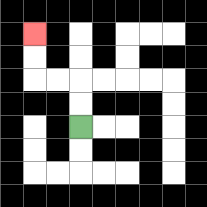{'start': '[3, 5]', 'end': '[1, 1]', 'path_directions': 'U,U,L,L,U,U', 'path_coordinates': '[[3, 5], [3, 4], [3, 3], [2, 3], [1, 3], [1, 2], [1, 1]]'}